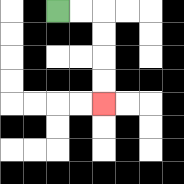{'start': '[2, 0]', 'end': '[4, 4]', 'path_directions': 'R,R,D,D,D,D', 'path_coordinates': '[[2, 0], [3, 0], [4, 0], [4, 1], [4, 2], [4, 3], [4, 4]]'}